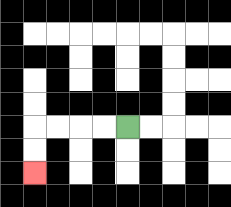{'start': '[5, 5]', 'end': '[1, 7]', 'path_directions': 'L,L,L,L,D,D', 'path_coordinates': '[[5, 5], [4, 5], [3, 5], [2, 5], [1, 5], [1, 6], [1, 7]]'}